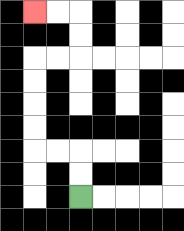{'start': '[3, 8]', 'end': '[1, 0]', 'path_directions': 'U,U,L,L,U,U,U,U,R,R,U,U,L,L', 'path_coordinates': '[[3, 8], [3, 7], [3, 6], [2, 6], [1, 6], [1, 5], [1, 4], [1, 3], [1, 2], [2, 2], [3, 2], [3, 1], [3, 0], [2, 0], [1, 0]]'}